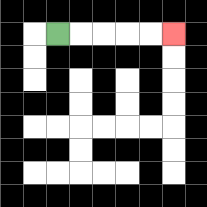{'start': '[2, 1]', 'end': '[7, 1]', 'path_directions': 'R,R,R,R,R', 'path_coordinates': '[[2, 1], [3, 1], [4, 1], [5, 1], [6, 1], [7, 1]]'}